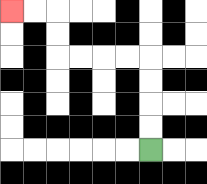{'start': '[6, 6]', 'end': '[0, 0]', 'path_directions': 'U,U,U,U,L,L,L,L,U,U,L,L', 'path_coordinates': '[[6, 6], [6, 5], [6, 4], [6, 3], [6, 2], [5, 2], [4, 2], [3, 2], [2, 2], [2, 1], [2, 0], [1, 0], [0, 0]]'}